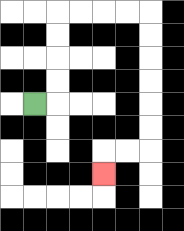{'start': '[1, 4]', 'end': '[4, 7]', 'path_directions': 'R,U,U,U,U,R,R,R,R,D,D,D,D,D,D,L,L,D', 'path_coordinates': '[[1, 4], [2, 4], [2, 3], [2, 2], [2, 1], [2, 0], [3, 0], [4, 0], [5, 0], [6, 0], [6, 1], [6, 2], [6, 3], [6, 4], [6, 5], [6, 6], [5, 6], [4, 6], [4, 7]]'}